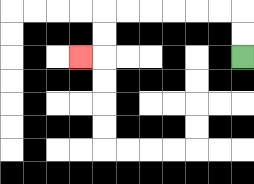{'start': '[10, 2]', 'end': '[3, 2]', 'path_directions': 'U,U,L,L,L,L,L,L,D,D,L', 'path_coordinates': '[[10, 2], [10, 1], [10, 0], [9, 0], [8, 0], [7, 0], [6, 0], [5, 0], [4, 0], [4, 1], [4, 2], [3, 2]]'}